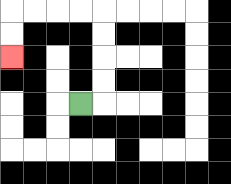{'start': '[3, 4]', 'end': '[0, 2]', 'path_directions': 'R,U,U,U,U,L,L,L,L,D,D', 'path_coordinates': '[[3, 4], [4, 4], [4, 3], [4, 2], [4, 1], [4, 0], [3, 0], [2, 0], [1, 0], [0, 0], [0, 1], [0, 2]]'}